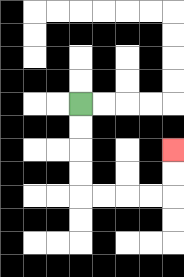{'start': '[3, 4]', 'end': '[7, 6]', 'path_directions': 'D,D,D,D,R,R,R,R,U,U', 'path_coordinates': '[[3, 4], [3, 5], [3, 6], [3, 7], [3, 8], [4, 8], [5, 8], [6, 8], [7, 8], [7, 7], [7, 6]]'}